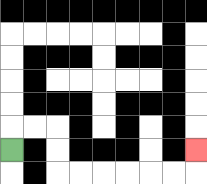{'start': '[0, 6]', 'end': '[8, 6]', 'path_directions': 'U,R,R,D,D,R,R,R,R,R,R,U', 'path_coordinates': '[[0, 6], [0, 5], [1, 5], [2, 5], [2, 6], [2, 7], [3, 7], [4, 7], [5, 7], [6, 7], [7, 7], [8, 7], [8, 6]]'}